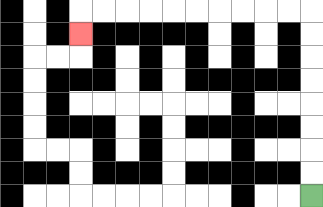{'start': '[13, 8]', 'end': '[3, 1]', 'path_directions': 'U,U,U,U,U,U,U,U,L,L,L,L,L,L,L,L,L,L,D', 'path_coordinates': '[[13, 8], [13, 7], [13, 6], [13, 5], [13, 4], [13, 3], [13, 2], [13, 1], [13, 0], [12, 0], [11, 0], [10, 0], [9, 0], [8, 0], [7, 0], [6, 0], [5, 0], [4, 0], [3, 0], [3, 1]]'}